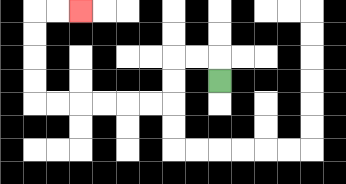{'start': '[9, 3]', 'end': '[3, 0]', 'path_directions': 'U,L,L,D,D,L,L,L,L,L,L,U,U,U,U,R,R', 'path_coordinates': '[[9, 3], [9, 2], [8, 2], [7, 2], [7, 3], [7, 4], [6, 4], [5, 4], [4, 4], [3, 4], [2, 4], [1, 4], [1, 3], [1, 2], [1, 1], [1, 0], [2, 0], [3, 0]]'}